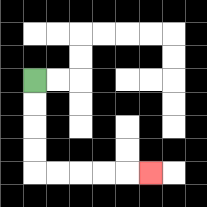{'start': '[1, 3]', 'end': '[6, 7]', 'path_directions': 'D,D,D,D,R,R,R,R,R', 'path_coordinates': '[[1, 3], [1, 4], [1, 5], [1, 6], [1, 7], [2, 7], [3, 7], [4, 7], [5, 7], [6, 7]]'}